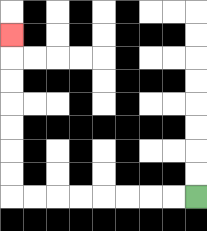{'start': '[8, 8]', 'end': '[0, 1]', 'path_directions': 'L,L,L,L,L,L,L,L,U,U,U,U,U,U,U', 'path_coordinates': '[[8, 8], [7, 8], [6, 8], [5, 8], [4, 8], [3, 8], [2, 8], [1, 8], [0, 8], [0, 7], [0, 6], [0, 5], [0, 4], [0, 3], [0, 2], [0, 1]]'}